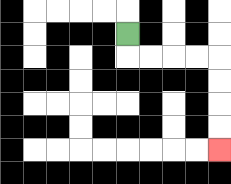{'start': '[5, 1]', 'end': '[9, 6]', 'path_directions': 'D,R,R,R,R,D,D,D,D', 'path_coordinates': '[[5, 1], [5, 2], [6, 2], [7, 2], [8, 2], [9, 2], [9, 3], [9, 4], [9, 5], [9, 6]]'}